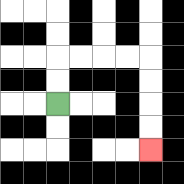{'start': '[2, 4]', 'end': '[6, 6]', 'path_directions': 'U,U,R,R,R,R,D,D,D,D', 'path_coordinates': '[[2, 4], [2, 3], [2, 2], [3, 2], [4, 2], [5, 2], [6, 2], [6, 3], [6, 4], [6, 5], [6, 6]]'}